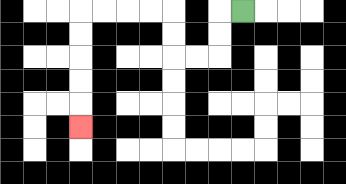{'start': '[10, 0]', 'end': '[3, 5]', 'path_directions': 'L,D,D,L,L,U,U,L,L,L,L,D,D,D,D,D', 'path_coordinates': '[[10, 0], [9, 0], [9, 1], [9, 2], [8, 2], [7, 2], [7, 1], [7, 0], [6, 0], [5, 0], [4, 0], [3, 0], [3, 1], [3, 2], [3, 3], [3, 4], [3, 5]]'}